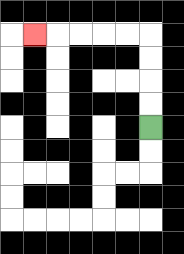{'start': '[6, 5]', 'end': '[1, 1]', 'path_directions': 'U,U,U,U,L,L,L,L,L', 'path_coordinates': '[[6, 5], [6, 4], [6, 3], [6, 2], [6, 1], [5, 1], [4, 1], [3, 1], [2, 1], [1, 1]]'}